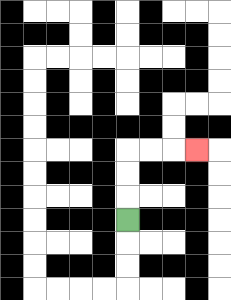{'start': '[5, 9]', 'end': '[8, 6]', 'path_directions': 'U,U,U,R,R,R', 'path_coordinates': '[[5, 9], [5, 8], [5, 7], [5, 6], [6, 6], [7, 6], [8, 6]]'}